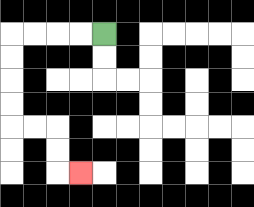{'start': '[4, 1]', 'end': '[3, 7]', 'path_directions': 'L,L,L,L,D,D,D,D,R,R,D,D,R', 'path_coordinates': '[[4, 1], [3, 1], [2, 1], [1, 1], [0, 1], [0, 2], [0, 3], [0, 4], [0, 5], [1, 5], [2, 5], [2, 6], [2, 7], [3, 7]]'}